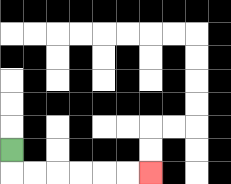{'start': '[0, 6]', 'end': '[6, 7]', 'path_directions': 'D,R,R,R,R,R,R', 'path_coordinates': '[[0, 6], [0, 7], [1, 7], [2, 7], [3, 7], [4, 7], [5, 7], [6, 7]]'}